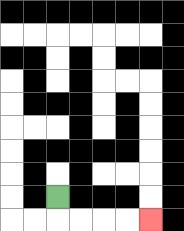{'start': '[2, 8]', 'end': '[6, 9]', 'path_directions': 'D,R,R,R,R', 'path_coordinates': '[[2, 8], [2, 9], [3, 9], [4, 9], [5, 9], [6, 9]]'}